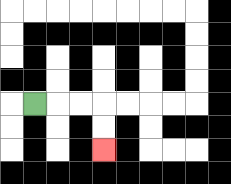{'start': '[1, 4]', 'end': '[4, 6]', 'path_directions': 'R,R,R,D,D', 'path_coordinates': '[[1, 4], [2, 4], [3, 4], [4, 4], [4, 5], [4, 6]]'}